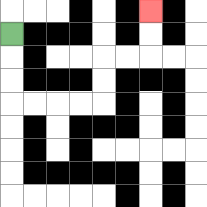{'start': '[0, 1]', 'end': '[6, 0]', 'path_directions': 'D,D,D,R,R,R,R,U,U,R,R,U,U', 'path_coordinates': '[[0, 1], [0, 2], [0, 3], [0, 4], [1, 4], [2, 4], [3, 4], [4, 4], [4, 3], [4, 2], [5, 2], [6, 2], [6, 1], [6, 0]]'}